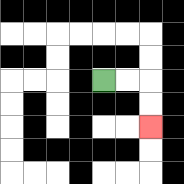{'start': '[4, 3]', 'end': '[6, 5]', 'path_directions': 'R,R,D,D', 'path_coordinates': '[[4, 3], [5, 3], [6, 3], [6, 4], [6, 5]]'}